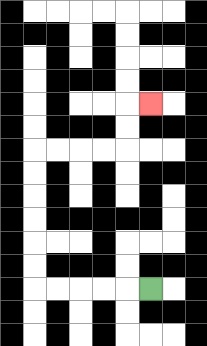{'start': '[6, 12]', 'end': '[6, 4]', 'path_directions': 'L,L,L,L,L,U,U,U,U,U,U,R,R,R,R,U,U,R', 'path_coordinates': '[[6, 12], [5, 12], [4, 12], [3, 12], [2, 12], [1, 12], [1, 11], [1, 10], [1, 9], [1, 8], [1, 7], [1, 6], [2, 6], [3, 6], [4, 6], [5, 6], [5, 5], [5, 4], [6, 4]]'}